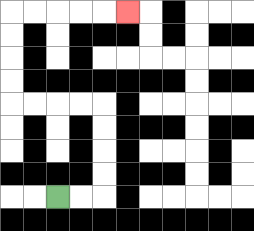{'start': '[2, 8]', 'end': '[5, 0]', 'path_directions': 'R,R,U,U,U,U,L,L,L,L,U,U,U,U,R,R,R,R,R', 'path_coordinates': '[[2, 8], [3, 8], [4, 8], [4, 7], [4, 6], [4, 5], [4, 4], [3, 4], [2, 4], [1, 4], [0, 4], [0, 3], [0, 2], [0, 1], [0, 0], [1, 0], [2, 0], [3, 0], [4, 0], [5, 0]]'}